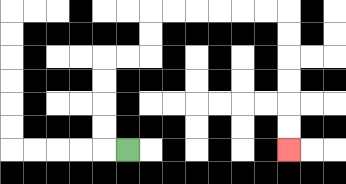{'start': '[5, 6]', 'end': '[12, 6]', 'path_directions': 'L,U,U,U,U,R,R,U,U,R,R,R,R,R,R,D,D,D,D,D,D', 'path_coordinates': '[[5, 6], [4, 6], [4, 5], [4, 4], [4, 3], [4, 2], [5, 2], [6, 2], [6, 1], [6, 0], [7, 0], [8, 0], [9, 0], [10, 0], [11, 0], [12, 0], [12, 1], [12, 2], [12, 3], [12, 4], [12, 5], [12, 6]]'}